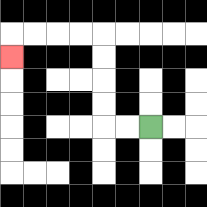{'start': '[6, 5]', 'end': '[0, 2]', 'path_directions': 'L,L,U,U,U,U,L,L,L,L,D', 'path_coordinates': '[[6, 5], [5, 5], [4, 5], [4, 4], [4, 3], [4, 2], [4, 1], [3, 1], [2, 1], [1, 1], [0, 1], [0, 2]]'}